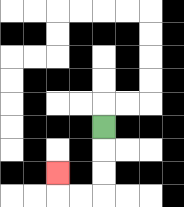{'start': '[4, 5]', 'end': '[2, 7]', 'path_directions': 'D,D,D,L,L,U', 'path_coordinates': '[[4, 5], [4, 6], [4, 7], [4, 8], [3, 8], [2, 8], [2, 7]]'}